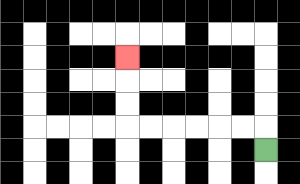{'start': '[11, 6]', 'end': '[5, 2]', 'path_directions': 'U,L,L,L,L,L,L,U,U,U', 'path_coordinates': '[[11, 6], [11, 5], [10, 5], [9, 5], [8, 5], [7, 5], [6, 5], [5, 5], [5, 4], [5, 3], [5, 2]]'}